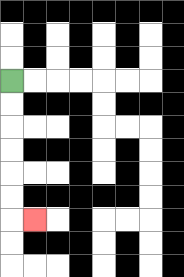{'start': '[0, 3]', 'end': '[1, 9]', 'path_directions': 'D,D,D,D,D,D,R', 'path_coordinates': '[[0, 3], [0, 4], [0, 5], [0, 6], [0, 7], [0, 8], [0, 9], [1, 9]]'}